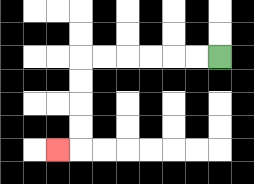{'start': '[9, 2]', 'end': '[2, 6]', 'path_directions': 'L,L,L,L,L,L,D,D,D,D,L', 'path_coordinates': '[[9, 2], [8, 2], [7, 2], [6, 2], [5, 2], [4, 2], [3, 2], [3, 3], [3, 4], [3, 5], [3, 6], [2, 6]]'}